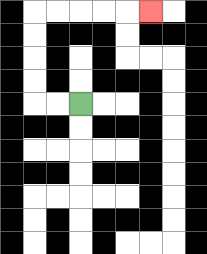{'start': '[3, 4]', 'end': '[6, 0]', 'path_directions': 'L,L,U,U,U,U,R,R,R,R,R', 'path_coordinates': '[[3, 4], [2, 4], [1, 4], [1, 3], [1, 2], [1, 1], [1, 0], [2, 0], [3, 0], [4, 0], [5, 0], [6, 0]]'}